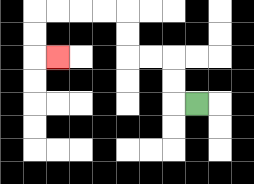{'start': '[8, 4]', 'end': '[2, 2]', 'path_directions': 'L,U,U,L,L,U,U,L,L,L,L,D,D,R', 'path_coordinates': '[[8, 4], [7, 4], [7, 3], [7, 2], [6, 2], [5, 2], [5, 1], [5, 0], [4, 0], [3, 0], [2, 0], [1, 0], [1, 1], [1, 2], [2, 2]]'}